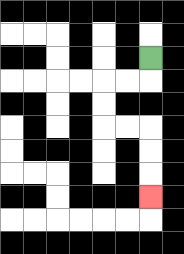{'start': '[6, 2]', 'end': '[6, 8]', 'path_directions': 'D,L,L,D,D,R,R,D,D,D', 'path_coordinates': '[[6, 2], [6, 3], [5, 3], [4, 3], [4, 4], [4, 5], [5, 5], [6, 5], [6, 6], [6, 7], [6, 8]]'}